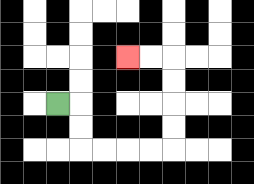{'start': '[2, 4]', 'end': '[5, 2]', 'path_directions': 'R,D,D,R,R,R,R,U,U,U,U,L,L', 'path_coordinates': '[[2, 4], [3, 4], [3, 5], [3, 6], [4, 6], [5, 6], [6, 6], [7, 6], [7, 5], [7, 4], [7, 3], [7, 2], [6, 2], [5, 2]]'}